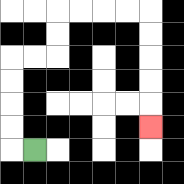{'start': '[1, 6]', 'end': '[6, 5]', 'path_directions': 'L,U,U,U,U,R,R,U,U,R,R,R,R,D,D,D,D,D', 'path_coordinates': '[[1, 6], [0, 6], [0, 5], [0, 4], [0, 3], [0, 2], [1, 2], [2, 2], [2, 1], [2, 0], [3, 0], [4, 0], [5, 0], [6, 0], [6, 1], [6, 2], [6, 3], [6, 4], [6, 5]]'}